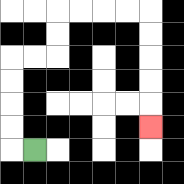{'start': '[1, 6]', 'end': '[6, 5]', 'path_directions': 'L,U,U,U,U,R,R,U,U,R,R,R,R,D,D,D,D,D', 'path_coordinates': '[[1, 6], [0, 6], [0, 5], [0, 4], [0, 3], [0, 2], [1, 2], [2, 2], [2, 1], [2, 0], [3, 0], [4, 0], [5, 0], [6, 0], [6, 1], [6, 2], [6, 3], [6, 4], [6, 5]]'}